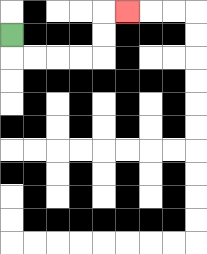{'start': '[0, 1]', 'end': '[5, 0]', 'path_directions': 'D,R,R,R,R,U,U,R', 'path_coordinates': '[[0, 1], [0, 2], [1, 2], [2, 2], [3, 2], [4, 2], [4, 1], [4, 0], [5, 0]]'}